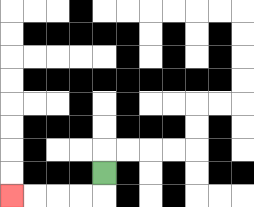{'start': '[4, 7]', 'end': '[0, 8]', 'path_directions': 'D,L,L,L,L', 'path_coordinates': '[[4, 7], [4, 8], [3, 8], [2, 8], [1, 8], [0, 8]]'}